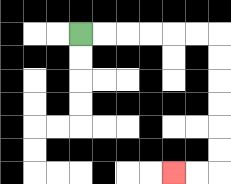{'start': '[3, 1]', 'end': '[7, 7]', 'path_directions': 'R,R,R,R,R,R,D,D,D,D,D,D,L,L', 'path_coordinates': '[[3, 1], [4, 1], [5, 1], [6, 1], [7, 1], [8, 1], [9, 1], [9, 2], [9, 3], [9, 4], [9, 5], [9, 6], [9, 7], [8, 7], [7, 7]]'}